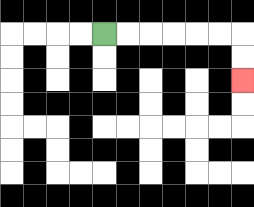{'start': '[4, 1]', 'end': '[10, 3]', 'path_directions': 'R,R,R,R,R,R,D,D', 'path_coordinates': '[[4, 1], [5, 1], [6, 1], [7, 1], [8, 1], [9, 1], [10, 1], [10, 2], [10, 3]]'}